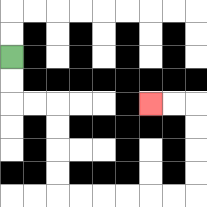{'start': '[0, 2]', 'end': '[6, 4]', 'path_directions': 'D,D,R,R,D,D,D,D,R,R,R,R,R,R,U,U,U,U,L,L', 'path_coordinates': '[[0, 2], [0, 3], [0, 4], [1, 4], [2, 4], [2, 5], [2, 6], [2, 7], [2, 8], [3, 8], [4, 8], [5, 8], [6, 8], [7, 8], [8, 8], [8, 7], [8, 6], [8, 5], [8, 4], [7, 4], [6, 4]]'}